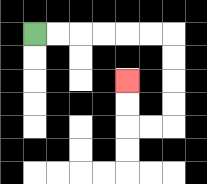{'start': '[1, 1]', 'end': '[5, 3]', 'path_directions': 'R,R,R,R,R,R,D,D,D,D,L,L,U,U', 'path_coordinates': '[[1, 1], [2, 1], [3, 1], [4, 1], [5, 1], [6, 1], [7, 1], [7, 2], [7, 3], [7, 4], [7, 5], [6, 5], [5, 5], [5, 4], [5, 3]]'}